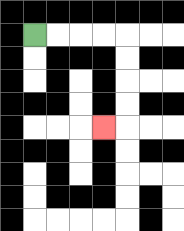{'start': '[1, 1]', 'end': '[4, 5]', 'path_directions': 'R,R,R,R,D,D,D,D,L', 'path_coordinates': '[[1, 1], [2, 1], [3, 1], [4, 1], [5, 1], [5, 2], [5, 3], [5, 4], [5, 5], [4, 5]]'}